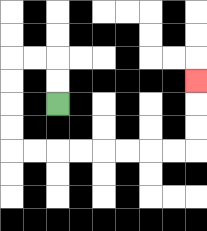{'start': '[2, 4]', 'end': '[8, 3]', 'path_directions': 'U,U,L,L,D,D,D,D,R,R,R,R,R,R,R,R,U,U,U', 'path_coordinates': '[[2, 4], [2, 3], [2, 2], [1, 2], [0, 2], [0, 3], [0, 4], [0, 5], [0, 6], [1, 6], [2, 6], [3, 6], [4, 6], [5, 6], [6, 6], [7, 6], [8, 6], [8, 5], [8, 4], [8, 3]]'}